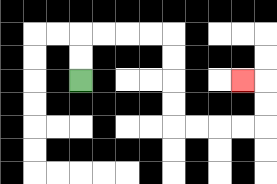{'start': '[3, 3]', 'end': '[10, 3]', 'path_directions': 'U,U,R,R,R,R,D,D,D,D,R,R,R,R,U,U,L', 'path_coordinates': '[[3, 3], [3, 2], [3, 1], [4, 1], [5, 1], [6, 1], [7, 1], [7, 2], [7, 3], [7, 4], [7, 5], [8, 5], [9, 5], [10, 5], [11, 5], [11, 4], [11, 3], [10, 3]]'}